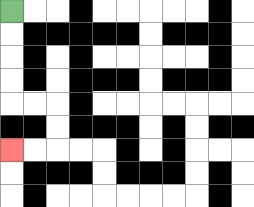{'start': '[0, 0]', 'end': '[0, 6]', 'path_directions': 'D,D,D,D,R,R,D,D,L,L', 'path_coordinates': '[[0, 0], [0, 1], [0, 2], [0, 3], [0, 4], [1, 4], [2, 4], [2, 5], [2, 6], [1, 6], [0, 6]]'}